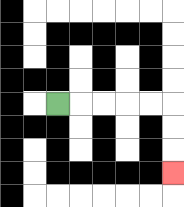{'start': '[2, 4]', 'end': '[7, 7]', 'path_directions': 'R,R,R,R,R,D,D,D', 'path_coordinates': '[[2, 4], [3, 4], [4, 4], [5, 4], [6, 4], [7, 4], [7, 5], [7, 6], [7, 7]]'}